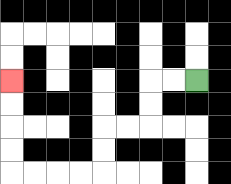{'start': '[8, 3]', 'end': '[0, 3]', 'path_directions': 'L,L,D,D,L,L,D,D,L,L,L,L,U,U,U,U', 'path_coordinates': '[[8, 3], [7, 3], [6, 3], [6, 4], [6, 5], [5, 5], [4, 5], [4, 6], [4, 7], [3, 7], [2, 7], [1, 7], [0, 7], [0, 6], [0, 5], [0, 4], [0, 3]]'}